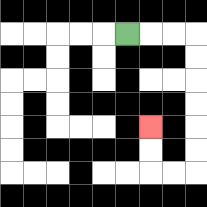{'start': '[5, 1]', 'end': '[6, 5]', 'path_directions': 'R,R,R,D,D,D,D,D,D,L,L,U,U', 'path_coordinates': '[[5, 1], [6, 1], [7, 1], [8, 1], [8, 2], [8, 3], [8, 4], [8, 5], [8, 6], [8, 7], [7, 7], [6, 7], [6, 6], [6, 5]]'}